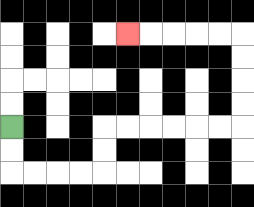{'start': '[0, 5]', 'end': '[5, 1]', 'path_directions': 'D,D,R,R,R,R,U,U,R,R,R,R,R,R,U,U,U,U,L,L,L,L,L', 'path_coordinates': '[[0, 5], [0, 6], [0, 7], [1, 7], [2, 7], [3, 7], [4, 7], [4, 6], [4, 5], [5, 5], [6, 5], [7, 5], [8, 5], [9, 5], [10, 5], [10, 4], [10, 3], [10, 2], [10, 1], [9, 1], [8, 1], [7, 1], [6, 1], [5, 1]]'}